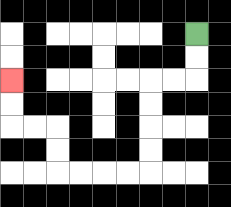{'start': '[8, 1]', 'end': '[0, 3]', 'path_directions': 'D,D,L,L,D,D,D,D,L,L,L,L,U,U,L,L,U,U', 'path_coordinates': '[[8, 1], [8, 2], [8, 3], [7, 3], [6, 3], [6, 4], [6, 5], [6, 6], [6, 7], [5, 7], [4, 7], [3, 7], [2, 7], [2, 6], [2, 5], [1, 5], [0, 5], [0, 4], [0, 3]]'}